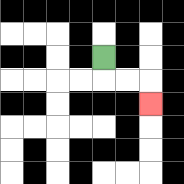{'start': '[4, 2]', 'end': '[6, 4]', 'path_directions': 'D,R,R,D', 'path_coordinates': '[[4, 2], [4, 3], [5, 3], [6, 3], [6, 4]]'}